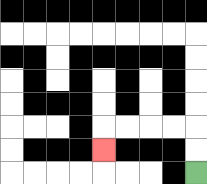{'start': '[8, 7]', 'end': '[4, 6]', 'path_directions': 'U,U,L,L,L,L,D', 'path_coordinates': '[[8, 7], [8, 6], [8, 5], [7, 5], [6, 5], [5, 5], [4, 5], [4, 6]]'}